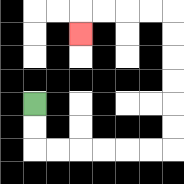{'start': '[1, 4]', 'end': '[3, 1]', 'path_directions': 'D,D,R,R,R,R,R,R,U,U,U,U,U,U,L,L,L,L,D', 'path_coordinates': '[[1, 4], [1, 5], [1, 6], [2, 6], [3, 6], [4, 6], [5, 6], [6, 6], [7, 6], [7, 5], [7, 4], [7, 3], [7, 2], [7, 1], [7, 0], [6, 0], [5, 0], [4, 0], [3, 0], [3, 1]]'}